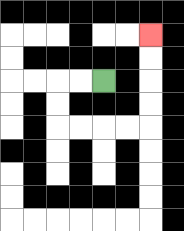{'start': '[4, 3]', 'end': '[6, 1]', 'path_directions': 'L,L,D,D,R,R,R,R,U,U,U,U', 'path_coordinates': '[[4, 3], [3, 3], [2, 3], [2, 4], [2, 5], [3, 5], [4, 5], [5, 5], [6, 5], [6, 4], [6, 3], [6, 2], [6, 1]]'}